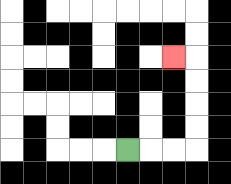{'start': '[5, 6]', 'end': '[7, 2]', 'path_directions': 'R,R,R,U,U,U,U,L', 'path_coordinates': '[[5, 6], [6, 6], [7, 6], [8, 6], [8, 5], [8, 4], [8, 3], [8, 2], [7, 2]]'}